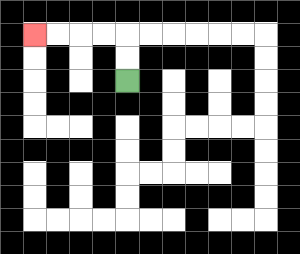{'start': '[5, 3]', 'end': '[1, 1]', 'path_directions': 'U,U,L,L,L,L', 'path_coordinates': '[[5, 3], [5, 2], [5, 1], [4, 1], [3, 1], [2, 1], [1, 1]]'}